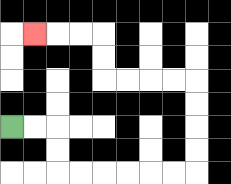{'start': '[0, 5]', 'end': '[1, 1]', 'path_directions': 'R,R,D,D,R,R,R,R,R,R,U,U,U,U,L,L,L,L,U,U,L,L,L', 'path_coordinates': '[[0, 5], [1, 5], [2, 5], [2, 6], [2, 7], [3, 7], [4, 7], [5, 7], [6, 7], [7, 7], [8, 7], [8, 6], [8, 5], [8, 4], [8, 3], [7, 3], [6, 3], [5, 3], [4, 3], [4, 2], [4, 1], [3, 1], [2, 1], [1, 1]]'}